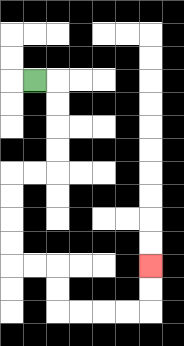{'start': '[1, 3]', 'end': '[6, 11]', 'path_directions': 'R,D,D,D,D,L,L,D,D,D,D,R,R,D,D,R,R,R,R,U,U', 'path_coordinates': '[[1, 3], [2, 3], [2, 4], [2, 5], [2, 6], [2, 7], [1, 7], [0, 7], [0, 8], [0, 9], [0, 10], [0, 11], [1, 11], [2, 11], [2, 12], [2, 13], [3, 13], [4, 13], [5, 13], [6, 13], [6, 12], [6, 11]]'}